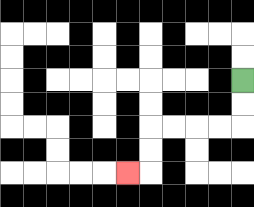{'start': '[10, 3]', 'end': '[5, 7]', 'path_directions': 'D,D,L,L,L,L,D,D,L', 'path_coordinates': '[[10, 3], [10, 4], [10, 5], [9, 5], [8, 5], [7, 5], [6, 5], [6, 6], [6, 7], [5, 7]]'}